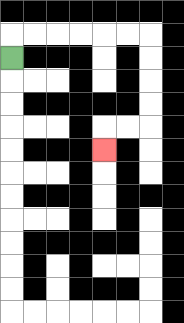{'start': '[0, 2]', 'end': '[4, 6]', 'path_directions': 'U,R,R,R,R,R,R,D,D,D,D,L,L,D', 'path_coordinates': '[[0, 2], [0, 1], [1, 1], [2, 1], [3, 1], [4, 1], [5, 1], [6, 1], [6, 2], [6, 3], [6, 4], [6, 5], [5, 5], [4, 5], [4, 6]]'}